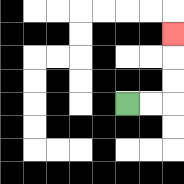{'start': '[5, 4]', 'end': '[7, 1]', 'path_directions': 'R,R,U,U,U', 'path_coordinates': '[[5, 4], [6, 4], [7, 4], [7, 3], [7, 2], [7, 1]]'}